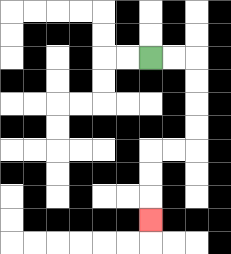{'start': '[6, 2]', 'end': '[6, 9]', 'path_directions': 'R,R,D,D,D,D,L,L,D,D,D', 'path_coordinates': '[[6, 2], [7, 2], [8, 2], [8, 3], [8, 4], [8, 5], [8, 6], [7, 6], [6, 6], [6, 7], [6, 8], [6, 9]]'}